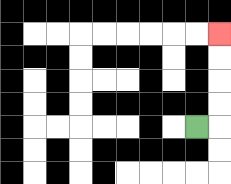{'start': '[8, 5]', 'end': '[9, 1]', 'path_directions': 'R,U,U,U,U', 'path_coordinates': '[[8, 5], [9, 5], [9, 4], [9, 3], [9, 2], [9, 1]]'}